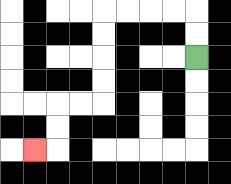{'start': '[8, 2]', 'end': '[1, 6]', 'path_directions': 'U,U,L,L,L,L,D,D,D,D,L,L,D,D,L', 'path_coordinates': '[[8, 2], [8, 1], [8, 0], [7, 0], [6, 0], [5, 0], [4, 0], [4, 1], [4, 2], [4, 3], [4, 4], [3, 4], [2, 4], [2, 5], [2, 6], [1, 6]]'}